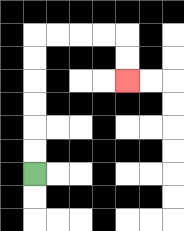{'start': '[1, 7]', 'end': '[5, 3]', 'path_directions': 'U,U,U,U,U,U,R,R,R,R,D,D', 'path_coordinates': '[[1, 7], [1, 6], [1, 5], [1, 4], [1, 3], [1, 2], [1, 1], [2, 1], [3, 1], [4, 1], [5, 1], [5, 2], [5, 3]]'}